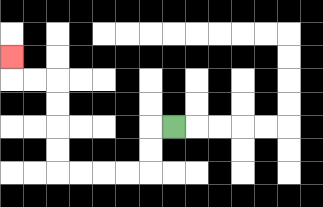{'start': '[7, 5]', 'end': '[0, 2]', 'path_directions': 'L,D,D,L,L,L,L,U,U,U,U,L,L,U', 'path_coordinates': '[[7, 5], [6, 5], [6, 6], [6, 7], [5, 7], [4, 7], [3, 7], [2, 7], [2, 6], [2, 5], [2, 4], [2, 3], [1, 3], [0, 3], [0, 2]]'}